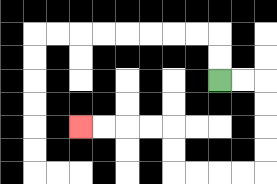{'start': '[9, 3]', 'end': '[3, 5]', 'path_directions': 'R,R,D,D,D,D,L,L,L,L,U,U,L,L,L,L', 'path_coordinates': '[[9, 3], [10, 3], [11, 3], [11, 4], [11, 5], [11, 6], [11, 7], [10, 7], [9, 7], [8, 7], [7, 7], [7, 6], [7, 5], [6, 5], [5, 5], [4, 5], [3, 5]]'}